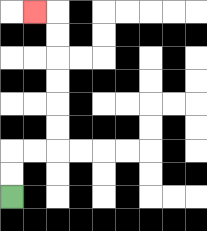{'start': '[0, 8]', 'end': '[1, 0]', 'path_directions': 'U,U,R,R,U,U,U,U,U,U,L', 'path_coordinates': '[[0, 8], [0, 7], [0, 6], [1, 6], [2, 6], [2, 5], [2, 4], [2, 3], [2, 2], [2, 1], [2, 0], [1, 0]]'}